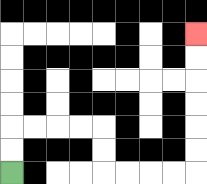{'start': '[0, 7]', 'end': '[8, 1]', 'path_directions': 'U,U,R,R,R,R,D,D,R,R,R,R,U,U,U,U,U,U', 'path_coordinates': '[[0, 7], [0, 6], [0, 5], [1, 5], [2, 5], [3, 5], [4, 5], [4, 6], [4, 7], [5, 7], [6, 7], [7, 7], [8, 7], [8, 6], [8, 5], [8, 4], [8, 3], [8, 2], [8, 1]]'}